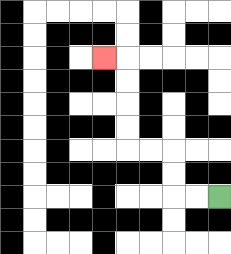{'start': '[9, 8]', 'end': '[4, 2]', 'path_directions': 'L,L,U,U,L,L,U,U,U,U,L', 'path_coordinates': '[[9, 8], [8, 8], [7, 8], [7, 7], [7, 6], [6, 6], [5, 6], [5, 5], [5, 4], [5, 3], [5, 2], [4, 2]]'}